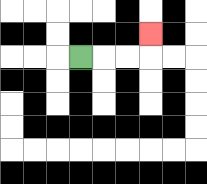{'start': '[3, 2]', 'end': '[6, 1]', 'path_directions': 'R,R,R,U', 'path_coordinates': '[[3, 2], [4, 2], [5, 2], [6, 2], [6, 1]]'}